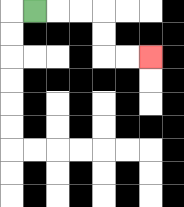{'start': '[1, 0]', 'end': '[6, 2]', 'path_directions': 'R,R,R,D,D,R,R', 'path_coordinates': '[[1, 0], [2, 0], [3, 0], [4, 0], [4, 1], [4, 2], [5, 2], [6, 2]]'}